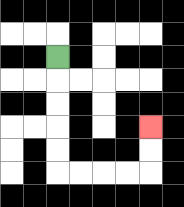{'start': '[2, 2]', 'end': '[6, 5]', 'path_directions': 'D,D,D,D,D,R,R,R,R,U,U', 'path_coordinates': '[[2, 2], [2, 3], [2, 4], [2, 5], [2, 6], [2, 7], [3, 7], [4, 7], [5, 7], [6, 7], [6, 6], [6, 5]]'}